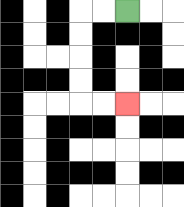{'start': '[5, 0]', 'end': '[5, 4]', 'path_directions': 'L,L,D,D,D,D,R,R', 'path_coordinates': '[[5, 0], [4, 0], [3, 0], [3, 1], [3, 2], [3, 3], [3, 4], [4, 4], [5, 4]]'}